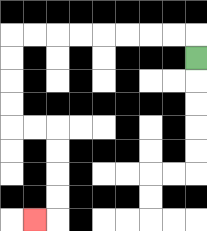{'start': '[8, 2]', 'end': '[1, 9]', 'path_directions': 'U,L,L,L,L,L,L,L,L,D,D,D,D,R,R,D,D,D,D,L', 'path_coordinates': '[[8, 2], [8, 1], [7, 1], [6, 1], [5, 1], [4, 1], [3, 1], [2, 1], [1, 1], [0, 1], [0, 2], [0, 3], [0, 4], [0, 5], [1, 5], [2, 5], [2, 6], [2, 7], [2, 8], [2, 9], [1, 9]]'}